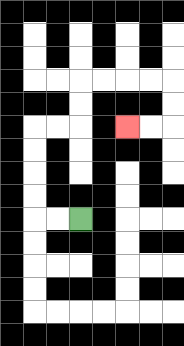{'start': '[3, 9]', 'end': '[5, 5]', 'path_directions': 'L,L,U,U,U,U,R,R,U,U,R,R,R,R,D,D,L,L', 'path_coordinates': '[[3, 9], [2, 9], [1, 9], [1, 8], [1, 7], [1, 6], [1, 5], [2, 5], [3, 5], [3, 4], [3, 3], [4, 3], [5, 3], [6, 3], [7, 3], [7, 4], [7, 5], [6, 5], [5, 5]]'}